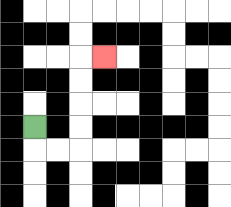{'start': '[1, 5]', 'end': '[4, 2]', 'path_directions': 'D,R,R,U,U,U,U,R', 'path_coordinates': '[[1, 5], [1, 6], [2, 6], [3, 6], [3, 5], [3, 4], [3, 3], [3, 2], [4, 2]]'}